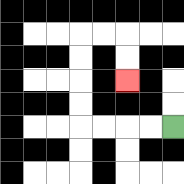{'start': '[7, 5]', 'end': '[5, 3]', 'path_directions': 'L,L,L,L,U,U,U,U,R,R,D,D', 'path_coordinates': '[[7, 5], [6, 5], [5, 5], [4, 5], [3, 5], [3, 4], [3, 3], [3, 2], [3, 1], [4, 1], [5, 1], [5, 2], [5, 3]]'}